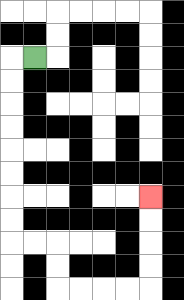{'start': '[1, 2]', 'end': '[6, 8]', 'path_directions': 'L,D,D,D,D,D,D,D,D,R,R,D,D,R,R,R,R,U,U,U,U', 'path_coordinates': '[[1, 2], [0, 2], [0, 3], [0, 4], [0, 5], [0, 6], [0, 7], [0, 8], [0, 9], [0, 10], [1, 10], [2, 10], [2, 11], [2, 12], [3, 12], [4, 12], [5, 12], [6, 12], [6, 11], [6, 10], [6, 9], [6, 8]]'}